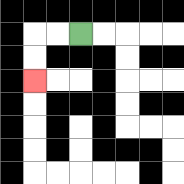{'start': '[3, 1]', 'end': '[1, 3]', 'path_directions': 'L,L,D,D', 'path_coordinates': '[[3, 1], [2, 1], [1, 1], [1, 2], [1, 3]]'}